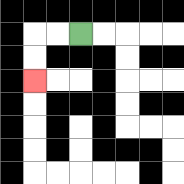{'start': '[3, 1]', 'end': '[1, 3]', 'path_directions': 'L,L,D,D', 'path_coordinates': '[[3, 1], [2, 1], [1, 1], [1, 2], [1, 3]]'}